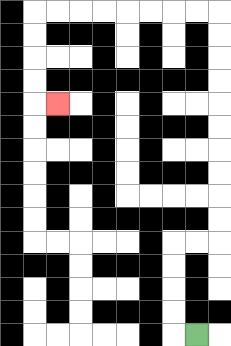{'start': '[8, 14]', 'end': '[2, 4]', 'path_directions': 'L,U,U,U,U,R,R,U,U,U,U,U,U,U,U,U,U,L,L,L,L,L,L,L,L,D,D,D,D,R', 'path_coordinates': '[[8, 14], [7, 14], [7, 13], [7, 12], [7, 11], [7, 10], [8, 10], [9, 10], [9, 9], [9, 8], [9, 7], [9, 6], [9, 5], [9, 4], [9, 3], [9, 2], [9, 1], [9, 0], [8, 0], [7, 0], [6, 0], [5, 0], [4, 0], [3, 0], [2, 0], [1, 0], [1, 1], [1, 2], [1, 3], [1, 4], [2, 4]]'}